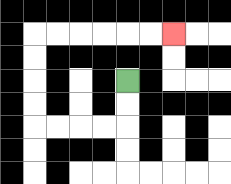{'start': '[5, 3]', 'end': '[7, 1]', 'path_directions': 'D,D,L,L,L,L,U,U,U,U,R,R,R,R,R,R', 'path_coordinates': '[[5, 3], [5, 4], [5, 5], [4, 5], [3, 5], [2, 5], [1, 5], [1, 4], [1, 3], [1, 2], [1, 1], [2, 1], [3, 1], [4, 1], [5, 1], [6, 1], [7, 1]]'}